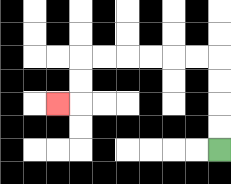{'start': '[9, 6]', 'end': '[2, 4]', 'path_directions': 'U,U,U,U,L,L,L,L,L,L,D,D,L', 'path_coordinates': '[[9, 6], [9, 5], [9, 4], [9, 3], [9, 2], [8, 2], [7, 2], [6, 2], [5, 2], [4, 2], [3, 2], [3, 3], [3, 4], [2, 4]]'}